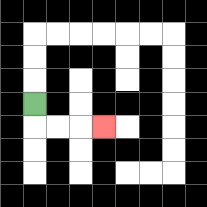{'start': '[1, 4]', 'end': '[4, 5]', 'path_directions': 'D,R,R,R', 'path_coordinates': '[[1, 4], [1, 5], [2, 5], [3, 5], [4, 5]]'}